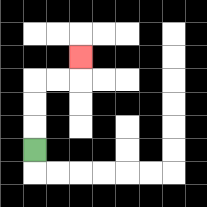{'start': '[1, 6]', 'end': '[3, 2]', 'path_directions': 'U,U,U,R,R,U', 'path_coordinates': '[[1, 6], [1, 5], [1, 4], [1, 3], [2, 3], [3, 3], [3, 2]]'}